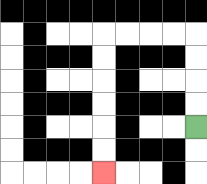{'start': '[8, 5]', 'end': '[4, 7]', 'path_directions': 'U,U,U,U,L,L,L,L,D,D,D,D,D,D', 'path_coordinates': '[[8, 5], [8, 4], [8, 3], [8, 2], [8, 1], [7, 1], [6, 1], [5, 1], [4, 1], [4, 2], [4, 3], [4, 4], [4, 5], [4, 6], [4, 7]]'}